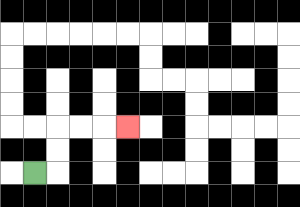{'start': '[1, 7]', 'end': '[5, 5]', 'path_directions': 'R,U,U,R,R,R', 'path_coordinates': '[[1, 7], [2, 7], [2, 6], [2, 5], [3, 5], [4, 5], [5, 5]]'}